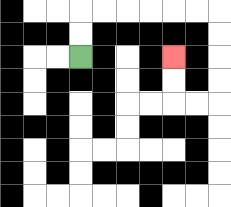{'start': '[3, 2]', 'end': '[7, 2]', 'path_directions': 'U,U,R,R,R,R,R,R,D,D,D,D,L,L,U,U', 'path_coordinates': '[[3, 2], [3, 1], [3, 0], [4, 0], [5, 0], [6, 0], [7, 0], [8, 0], [9, 0], [9, 1], [9, 2], [9, 3], [9, 4], [8, 4], [7, 4], [7, 3], [7, 2]]'}